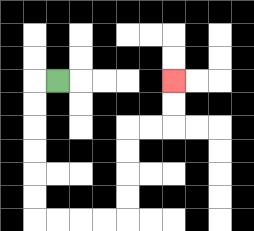{'start': '[2, 3]', 'end': '[7, 3]', 'path_directions': 'L,D,D,D,D,D,D,R,R,R,R,U,U,U,U,R,R,U,U', 'path_coordinates': '[[2, 3], [1, 3], [1, 4], [1, 5], [1, 6], [1, 7], [1, 8], [1, 9], [2, 9], [3, 9], [4, 9], [5, 9], [5, 8], [5, 7], [5, 6], [5, 5], [6, 5], [7, 5], [7, 4], [7, 3]]'}